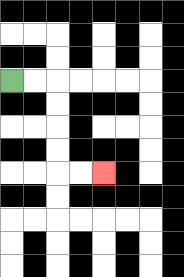{'start': '[0, 3]', 'end': '[4, 7]', 'path_directions': 'R,R,D,D,D,D,R,R', 'path_coordinates': '[[0, 3], [1, 3], [2, 3], [2, 4], [2, 5], [2, 6], [2, 7], [3, 7], [4, 7]]'}